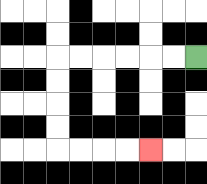{'start': '[8, 2]', 'end': '[6, 6]', 'path_directions': 'L,L,L,L,L,L,D,D,D,D,R,R,R,R', 'path_coordinates': '[[8, 2], [7, 2], [6, 2], [5, 2], [4, 2], [3, 2], [2, 2], [2, 3], [2, 4], [2, 5], [2, 6], [3, 6], [4, 6], [5, 6], [6, 6]]'}